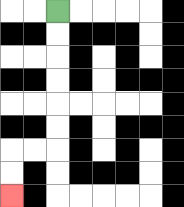{'start': '[2, 0]', 'end': '[0, 8]', 'path_directions': 'D,D,D,D,D,D,L,L,D,D', 'path_coordinates': '[[2, 0], [2, 1], [2, 2], [2, 3], [2, 4], [2, 5], [2, 6], [1, 6], [0, 6], [0, 7], [0, 8]]'}